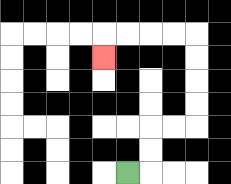{'start': '[5, 7]', 'end': '[4, 2]', 'path_directions': 'R,U,U,R,R,U,U,U,U,L,L,L,L,D', 'path_coordinates': '[[5, 7], [6, 7], [6, 6], [6, 5], [7, 5], [8, 5], [8, 4], [8, 3], [8, 2], [8, 1], [7, 1], [6, 1], [5, 1], [4, 1], [4, 2]]'}